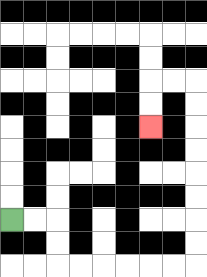{'start': '[0, 9]', 'end': '[6, 5]', 'path_directions': 'R,R,D,D,R,R,R,R,R,R,U,U,U,U,U,U,U,U,L,L,D,D', 'path_coordinates': '[[0, 9], [1, 9], [2, 9], [2, 10], [2, 11], [3, 11], [4, 11], [5, 11], [6, 11], [7, 11], [8, 11], [8, 10], [8, 9], [8, 8], [8, 7], [8, 6], [8, 5], [8, 4], [8, 3], [7, 3], [6, 3], [6, 4], [6, 5]]'}